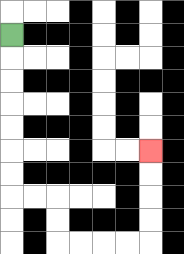{'start': '[0, 1]', 'end': '[6, 6]', 'path_directions': 'D,D,D,D,D,D,D,R,R,D,D,R,R,R,R,U,U,U,U', 'path_coordinates': '[[0, 1], [0, 2], [0, 3], [0, 4], [0, 5], [0, 6], [0, 7], [0, 8], [1, 8], [2, 8], [2, 9], [2, 10], [3, 10], [4, 10], [5, 10], [6, 10], [6, 9], [6, 8], [6, 7], [6, 6]]'}